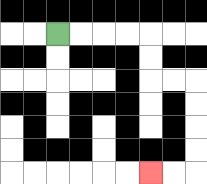{'start': '[2, 1]', 'end': '[6, 7]', 'path_directions': 'R,R,R,R,D,D,R,R,D,D,D,D,L,L', 'path_coordinates': '[[2, 1], [3, 1], [4, 1], [5, 1], [6, 1], [6, 2], [6, 3], [7, 3], [8, 3], [8, 4], [8, 5], [8, 6], [8, 7], [7, 7], [6, 7]]'}